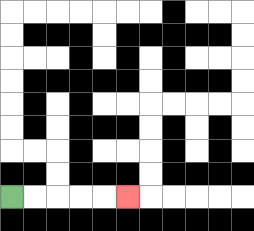{'start': '[0, 8]', 'end': '[5, 8]', 'path_directions': 'R,R,R,R,R', 'path_coordinates': '[[0, 8], [1, 8], [2, 8], [3, 8], [4, 8], [5, 8]]'}